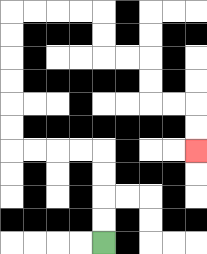{'start': '[4, 10]', 'end': '[8, 6]', 'path_directions': 'U,U,U,U,L,L,L,L,U,U,U,U,U,U,R,R,R,R,D,D,R,R,D,D,R,R,D,D', 'path_coordinates': '[[4, 10], [4, 9], [4, 8], [4, 7], [4, 6], [3, 6], [2, 6], [1, 6], [0, 6], [0, 5], [0, 4], [0, 3], [0, 2], [0, 1], [0, 0], [1, 0], [2, 0], [3, 0], [4, 0], [4, 1], [4, 2], [5, 2], [6, 2], [6, 3], [6, 4], [7, 4], [8, 4], [8, 5], [8, 6]]'}